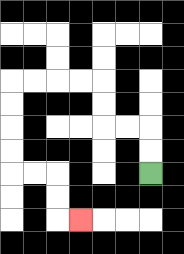{'start': '[6, 7]', 'end': '[3, 9]', 'path_directions': 'U,U,L,L,U,U,L,L,L,L,D,D,D,D,R,R,D,D,R', 'path_coordinates': '[[6, 7], [6, 6], [6, 5], [5, 5], [4, 5], [4, 4], [4, 3], [3, 3], [2, 3], [1, 3], [0, 3], [0, 4], [0, 5], [0, 6], [0, 7], [1, 7], [2, 7], [2, 8], [2, 9], [3, 9]]'}